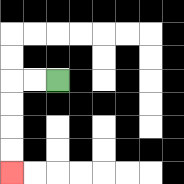{'start': '[2, 3]', 'end': '[0, 7]', 'path_directions': 'L,L,D,D,D,D', 'path_coordinates': '[[2, 3], [1, 3], [0, 3], [0, 4], [0, 5], [0, 6], [0, 7]]'}